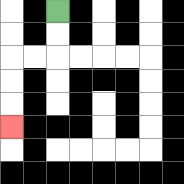{'start': '[2, 0]', 'end': '[0, 5]', 'path_directions': 'D,D,L,L,D,D,D', 'path_coordinates': '[[2, 0], [2, 1], [2, 2], [1, 2], [0, 2], [0, 3], [0, 4], [0, 5]]'}